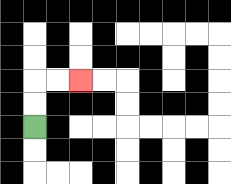{'start': '[1, 5]', 'end': '[3, 3]', 'path_directions': 'U,U,R,R', 'path_coordinates': '[[1, 5], [1, 4], [1, 3], [2, 3], [3, 3]]'}